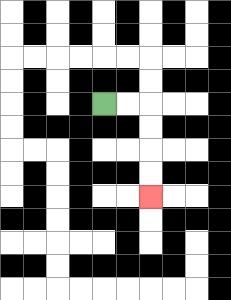{'start': '[4, 4]', 'end': '[6, 8]', 'path_directions': 'R,R,D,D,D,D', 'path_coordinates': '[[4, 4], [5, 4], [6, 4], [6, 5], [6, 6], [6, 7], [6, 8]]'}